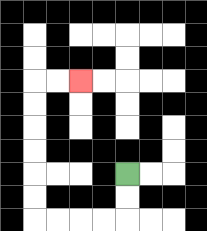{'start': '[5, 7]', 'end': '[3, 3]', 'path_directions': 'D,D,L,L,L,L,U,U,U,U,U,U,R,R', 'path_coordinates': '[[5, 7], [5, 8], [5, 9], [4, 9], [3, 9], [2, 9], [1, 9], [1, 8], [1, 7], [1, 6], [1, 5], [1, 4], [1, 3], [2, 3], [3, 3]]'}